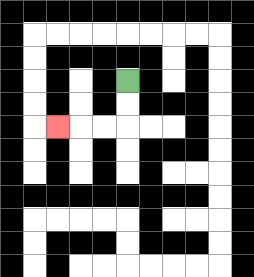{'start': '[5, 3]', 'end': '[2, 5]', 'path_directions': 'D,D,L,L,L', 'path_coordinates': '[[5, 3], [5, 4], [5, 5], [4, 5], [3, 5], [2, 5]]'}